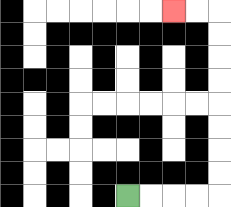{'start': '[5, 8]', 'end': '[7, 0]', 'path_directions': 'R,R,R,R,U,U,U,U,U,U,U,U,L,L', 'path_coordinates': '[[5, 8], [6, 8], [7, 8], [8, 8], [9, 8], [9, 7], [9, 6], [9, 5], [9, 4], [9, 3], [9, 2], [9, 1], [9, 0], [8, 0], [7, 0]]'}